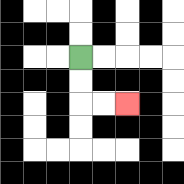{'start': '[3, 2]', 'end': '[5, 4]', 'path_directions': 'D,D,R,R', 'path_coordinates': '[[3, 2], [3, 3], [3, 4], [4, 4], [5, 4]]'}